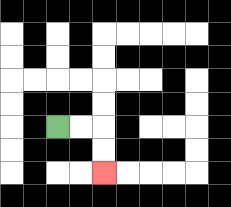{'start': '[2, 5]', 'end': '[4, 7]', 'path_directions': 'R,R,D,D', 'path_coordinates': '[[2, 5], [3, 5], [4, 5], [4, 6], [4, 7]]'}